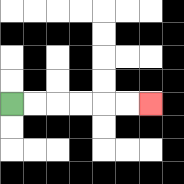{'start': '[0, 4]', 'end': '[6, 4]', 'path_directions': 'R,R,R,R,R,R', 'path_coordinates': '[[0, 4], [1, 4], [2, 4], [3, 4], [4, 4], [5, 4], [6, 4]]'}